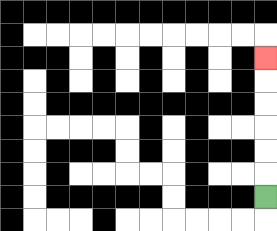{'start': '[11, 8]', 'end': '[11, 2]', 'path_directions': 'U,U,U,U,U,U', 'path_coordinates': '[[11, 8], [11, 7], [11, 6], [11, 5], [11, 4], [11, 3], [11, 2]]'}